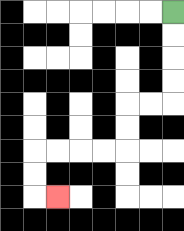{'start': '[7, 0]', 'end': '[2, 8]', 'path_directions': 'D,D,D,D,L,L,D,D,L,L,L,L,D,D,R', 'path_coordinates': '[[7, 0], [7, 1], [7, 2], [7, 3], [7, 4], [6, 4], [5, 4], [5, 5], [5, 6], [4, 6], [3, 6], [2, 6], [1, 6], [1, 7], [1, 8], [2, 8]]'}